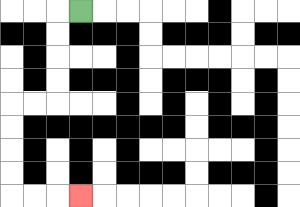{'start': '[3, 0]', 'end': '[3, 8]', 'path_directions': 'L,D,D,D,D,L,L,D,D,D,D,R,R,R', 'path_coordinates': '[[3, 0], [2, 0], [2, 1], [2, 2], [2, 3], [2, 4], [1, 4], [0, 4], [0, 5], [0, 6], [0, 7], [0, 8], [1, 8], [2, 8], [3, 8]]'}